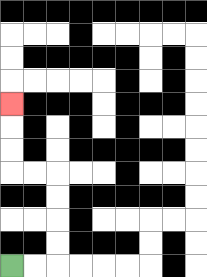{'start': '[0, 11]', 'end': '[0, 4]', 'path_directions': 'R,R,U,U,U,U,L,L,U,U,U', 'path_coordinates': '[[0, 11], [1, 11], [2, 11], [2, 10], [2, 9], [2, 8], [2, 7], [1, 7], [0, 7], [0, 6], [0, 5], [0, 4]]'}